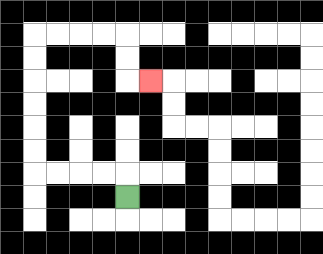{'start': '[5, 8]', 'end': '[6, 3]', 'path_directions': 'U,L,L,L,L,U,U,U,U,U,U,R,R,R,R,D,D,R', 'path_coordinates': '[[5, 8], [5, 7], [4, 7], [3, 7], [2, 7], [1, 7], [1, 6], [1, 5], [1, 4], [1, 3], [1, 2], [1, 1], [2, 1], [3, 1], [4, 1], [5, 1], [5, 2], [5, 3], [6, 3]]'}